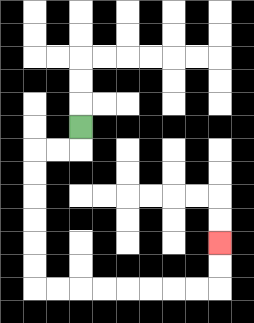{'start': '[3, 5]', 'end': '[9, 10]', 'path_directions': 'D,L,L,D,D,D,D,D,D,R,R,R,R,R,R,R,R,U,U', 'path_coordinates': '[[3, 5], [3, 6], [2, 6], [1, 6], [1, 7], [1, 8], [1, 9], [1, 10], [1, 11], [1, 12], [2, 12], [3, 12], [4, 12], [5, 12], [6, 12], [7, 12], [8, 12], [9, 12], [9, 11], [9, 10]]'}